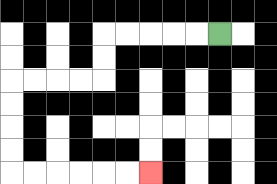{'start': '[9, 1]', 'end': '[6, 7]', 'path_directions': 'L,L,L,L,L,D,D,L,L,L,L,D,D,D,D,R,R,R,R,R,R', 'path_coordinates': '[[9, 1], [8, 1], [7, 1], [6, 1], [5, 1], [4, 1], [4, 2], [4, 3], [3, 3], [2, 3], [1, 3], [0, 3], [0, 4], [0, 5], [0, 6], [0, 7], [1, 7], [2, 7], [3, 7], [4, 7], [5, 7], [6, 7]]'}